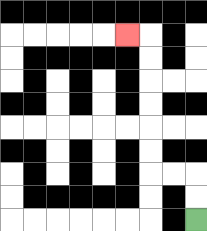{'start': '[8, 9]', 'end': '[5, 1]', 'path_directions': 'U,U,L,L,U,U,U,U,U,U,L', 'path_coordinates': '[[8, 9], [8, 8], [8, 7], [7, 7], [6, 7], [6, 6], [6, 5], [6, 4], [6, 3], [6, 2], [6, 1], [5, 1]]'}